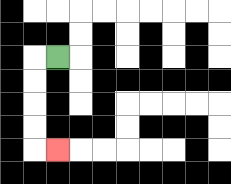{'start': '[2, 2]', 'end': '[2, 6]', 'path_directions': 'L,D,D,D,D,R', 'path_coordinates': '[[2, 2], [1, 2], [1, 3], [1, 4], [1, 5], [1, 6], [2, 6]]'}